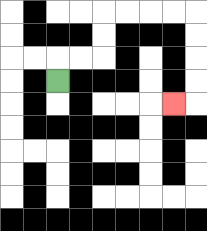{'start': '[2, 3]', 'end': '[7, 4]', 'path_directions': 'U,R,R,U,U,R,R,R,R,D,D,D,D,L', 'path_coordinates': '[[2, 3], [2, 2], [3, 2], [4, 2], [4, 1], [4, 0], [5, 0], [6, 0], [7, 0], [8, 0], [8, 1], [8, 2], [8, 3], [8, 4], [7, 4]]'}